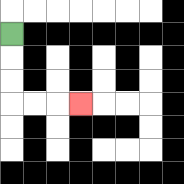{'start': '[0, 1]', 'end': '[3, 4]', 'path_directions': 'D,D,D,R,R,R', 'path_coordinates': '[[0, 1], [0, 2], [0, 3], [0, 4], [1, 4], [2, 4], [3, 4]]'}